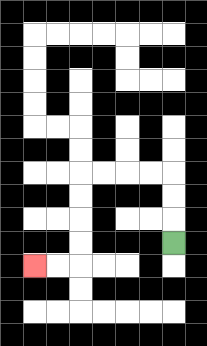{'start': '[7, 10]', 'end': '[1, 11]', 'path_directions': 'U,U,U,L,L,L,L,D,D,D,D,L,L', 'path_coordinates': '[[7, 10], [7, 9], [7, 8], [7, 7], [6, 7], [5, 7], [4, 7], [3, 7], [3, 8], [3, 9], [3, 10], [3, 11], [2, 11], [1, 11]]'}